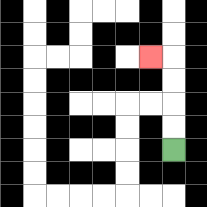{'start': '[7, 6]', 'end': '[6, 2]', 'path_directions': 'U,U,U,U,L', 'path_coordinates': '[[7, 6], [7, 5], [7, 4], [7, 3], [7, 2], [6, 2]]'}